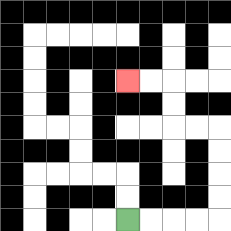{'start': '[5, 9]', 'end': '[5, 3]', 'path_directions': 'R,R,R,R,U,U,U,U,L,L,U,U,L,L', 'path_coordinates': '[[5, 9], [6, 9], [7, 9], [8, 9], [9, 9], [9, 8], [9, 7], [9, 6], [9, 5], [8, 5], [7, 5], [7, 4], [7, 3], [6, 3], [5, 3]]'}